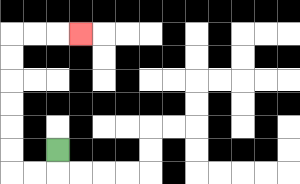{'start': '[2, 6]', 'end': '[3, 1]', 'path_directions': 'D,L,L,U,U,U,U,U,U,R,R,R', 'path_coordinates': '[[2, 6], [2, 7], [1, 7], [0, 7], [0, 6], [0, 5], [0, 4], [0, 3], [0, 2], [0, 1], [1, 1], [2, 1], [3, 1]]'}